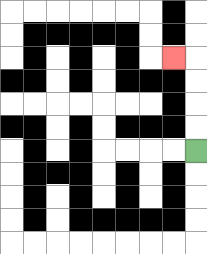{'start': '[8, 6]', 'end': '[7, 2]', 'path_directions': 'U,U,U,U,L', 'path_coordinates': '[[8, 6], [8, 5], [8, 4], [8, 3], [8, 2], [7, 2]]'}